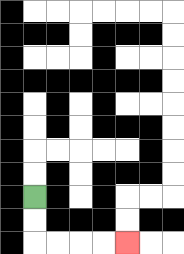{'start': '[1, 8]', 'end': '[5, 10]', 'path_directions': 'D,D,R,R,R,R', 'path_coordinates': '[[1, 8], [1, 9], [1, 10], [2, 10], [3, 10], [4, 10], [5, 10]]'}